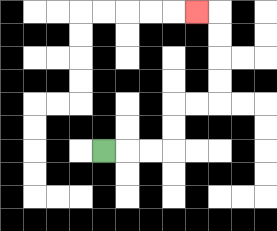{'start': '[4, 6]', 'end': '[8, 0]', 'path_directions': 'R,R,R,U,U,R,R,U,U,U,U,L', 'path_coordinates': '[[4, 6], [5, 6], [6, 6], [7, 6], [7, 5], [7, 4], [8, 4], [9, 4], [9, 3], [9, 2], [9, 1], [9, 0], [8, 0]]'}